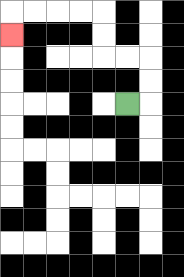{'start': '[5, 4]', 'end': '[0, 1]', 'path_directions': 'R,U,U,L,L,U,U,L,L,L,L,D', 'path_coordinates': '[[5, 4], [6, 4], [6, 3], [6, 2], [5, 2], [4, 2], [4, 1], [4, 0], [3, 0], [2, 0], [1, 0], [0, 0], [0, 1]]'}